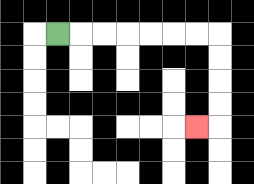{'start': '[2, 1]', 'end': '[8, 5]', 'path_directions': 'R,R,R,R,R,R,R,D,D,D,D,L', 'path_coordinates': '[[2, 1], [3, 1], [4, 1], [5, 1], [6, 1], [7, 1], [8, 1], [9, 1], [9, 2], [9, 3], [9, 4], [9, 5], [8, 5]]'}